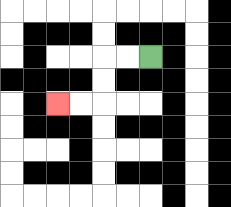{'start': '[6, 2]', 'end': '[2, 4]', 'path_directions': 'L,L,D,D,L,L', 'path_coordinates': '[[6, 2], [5, 2], [4, 2], [4, 3], [4, 4], [3, 4], [2, 4]]'}